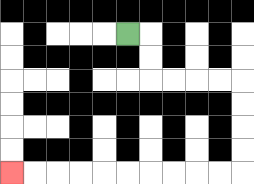{'start': '[5, 1]', 'end': '[0, 7]', 'path_directions': 'R,D,D,R,R,R,R,D,D,D,D,L,L,L,L,L,L,L,L,L,L', 'path_coordinates': '[[5, 1], [6, 1], [6, 2], [6, 3], [7, 3], [8, 3], [9, 3], [10, 3], [10, 4], [10, 5], [10, 6], [10, 7], [9, 7], [8, 7], [7, 7], [6, 7], [5, 7], [4, 7], [3, 7], [2, 7], [1, 7], [0, 7]]'}